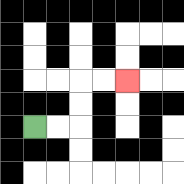{'start': '[1, 5]', 'end': '[5, 3]', 'path_directions': 'R,R,U,U,R,R', 'path_coordinates': '[[1, 5], [2, 5], [3, 5], [3, 4], [3, 3], [4, 3], [5, 3]]'}